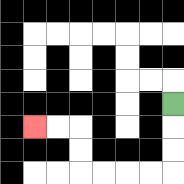{'start': '[7, 4]', 'end': '[1, 5]', 'path_directions': 'D,D,D,L,L,L,L,U,U,L,L', 'path_coordinates': '[[7, 4], [7, 5], [7, 6], [7, 7], [6, 7], [5, 7], [4, 7], [3, 7], [3, 6], [3, 5], [2, 5], [1, 5]]'}